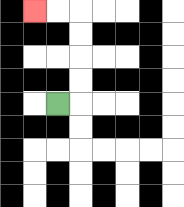{'start': '[2, 4]', 'end': '[1, 0]', 'path_directions': 'R,U,U,U,U,L,L', 'path_coordinates': '[[2, 4], [3, 4], [3, 3], [3, 2], [3, 1], [3, 0], [2, 0], [1, 0]]'}